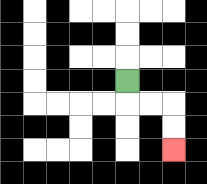{'start': '[5, 3]', 'end': '[7, 6]', 'path_directions': 'D,R,R,D,D', 'path_coordinates': '[[5, 3], [5, 4], [6, 4], [7, 4], [7, 5], [7, 6]]'}